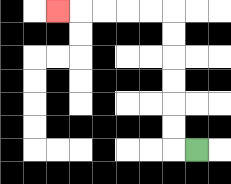{'start': '[8, 6]', 'end': '[2, 0]', 'path_directions': 'L,U,U,U,U,U,U,L,L,L,L,L', 'path_coordinates': '[[8, 6], [7, 6], [7, 5], [7, 4], [7, 3], [7, 2], [7, 1], [7, 0], [6, 0], [5, 0], [4, 0], [3, 0], [2, 0]]'}